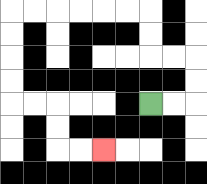{'start': '[6, 4]', 'end': '[4, 6]', 'path_directions': 'R,R,U,U,L,L,U,U,L,L,L,L,L,L,D,D,D,D,R,R,D,D,R,R', 'path_coordinates': '[[6, 4], [7, 4], [8, 4], [8, 3], [8, 2], [7, 2], [6, 2], [6, 1], [6, 0], [5, 0], [4, 0], [3, 0], [2, 0], [1, 0], [0, 0], [0, 1], [0, 2], [0, 3], [0, 4], [1, 4], [2, 4], [2, 5], [2, 6], [3, 6], [4, 6]]'}